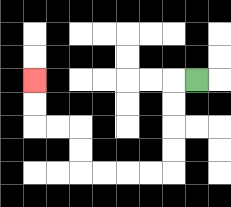{'start': '[8, 3]', 'end': '[1, 3]', 'path_directions': 'L,D,D,D,D,L,L,L,L,U,U,L,L,U,U', 'path_coordinates': '[[8, 3], [7, 3], [7, 4], [7, 5], [7, 6], [7, 7], [6, 7], [5, 7], [4, 7], [3, 7], [3, 6], [3, 5], [2, 5], [1, 5], [1, 4], [1, 3]]'}